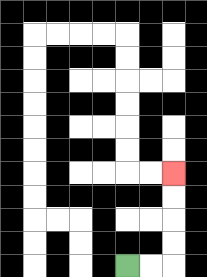{'start': '[5, 11]', 'end': '[7, 7]', 'path_directions': 'R,R,U,U,U,U', 'path_coordinates': '[[5, 11], [6, 11], [7, 11], [7, 10], [7, 9], [7, 8], [7, 7]]'}